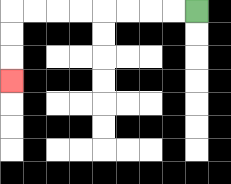{'start': '[8, 0]', 'end': '[0, 3]', 'path_directions': 'L,L,L,L,L,L,L,L,D,D,D', 'path_coordinates': '[[8, 0], [7, 0], [6, 0], [5, 0], [4, 0], [3, 0], [2, 0], [1, 0], [0, 0], [0, 1], [0, 2], [0, 3]]'}